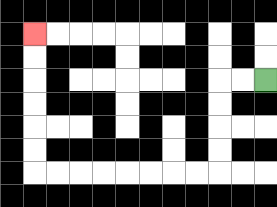{'start': '[11, 3]', 'end': '[1, 1]', 'path_directions': 'L,L,D,D,D,D,L,L,L,L,L,L,L,L,U,U,U,U,U,U', 'path_coordinates': '[[11, 3], [10, 3], [9, 3], [9, 4], [9, 5], [9, 6], [9, 7], [8, 7], [7, 7], [6, 7], [5, 7], [4, 7], [3, 7], [2, 7], [1, 7], [1, 6], [1, 5], [1, 4], [1, 3], [1, 2], [1, 1]]'}